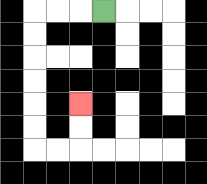{'start': '[4, 0]', 'end': '[3, 4]', 'path_directions': 'L,L,L,D,D,D,D,D,D,R,R,U,U', 'path_coordinates': '[[4, 0], [3, 0], [2, 0], [1, 0], [1, 1], [1, 2], [1, 3], [1, 4], [1, 5], [1, 6], [2, 6], [3, 6], [3, 5], [3, 4]]'}